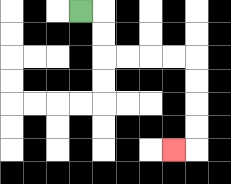{'start': '[3, 0]', 'end': '[7, 6]', 'path_directions': 'R,D,D,R,R,R,R,D,D,D,D,L', 'path_coordinates': '[[3, 0], [4, 0], [4, 1], [4, 2], [5, 2], [6, 2], [7, 2], [8, 2], [8, 3], [8, 4], [8, 5], [8, 6], [7, 6]]'}